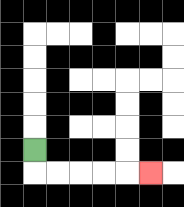{'start': '[1, 6]', 'end': '[6, 7]', 'path_directions': 'D,R,R,R,R,R', 'path_coordinates': '[[1, 6], [1, 7], [2, 7], [3, 7], [4, 7], [5, 7], [6, 7]]'}